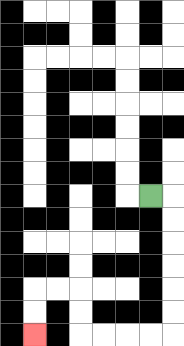{'start': '[6, 8]', 'end': '[1, 14]', 'path_directions': 'R,D,D,D,D,D,D,L,L,L,L,U,U,L,L,D,D', 'path_coordinates': '[[6, 8], [7, 8], [7, 9], [7, 10], [7, 11], [7, 12], [7, 13], [7, 14], [6, 14], [5, 14], [4, 14], [3, 14], [3, 13], [3, 12], [2, 12], [1, 12], [1, 13], [1, 14]]'}